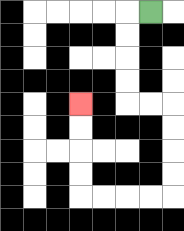{'start': '[6, 0]', 'end': '[3, 4]', 'path_directions': 'L,D,D,D,D,R,R,D,D,D,D,L,L,L,L,U,U,U,U', 'path_coordinates': '[[6, 0], [5, 0], [5, 1], [5, 2], [5, 3], [5, 4], [6, 4], [7, 4], [7, 5], [7, 6], [7, 7], [7, 8], [6, 8], [5, 8], [4, 8], [3, 8], [3, 7], [3, 6], [3, 5], [3, 4]]'}